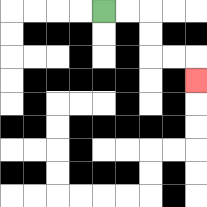{'start': '[4, 0]', 'end': '[8, 3]', 'path_directions': 'R,R,D,D,R,R,D', 'path_coordinates': '[[4, 0], [5, 0], [6, 0], [6, 1], [6, 2], [7, 2], [8, 2], [8, 3]]'}